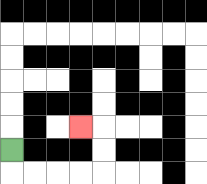{'start': '[0, 6]', 'end': '[3, 5]', 'path_directions': 'D,R,R,R,R,U,U,L', 'path_coordinates': '[[0, 6], [0, 7], [1, 7], [2, 7], [3, 7], [4, 7], [4, 6], [4, 5], [3, 5]]'}